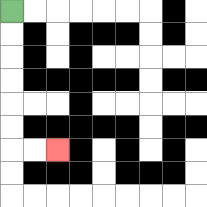{'start': '[0, 0]', 'end': '[2, 6]', 'path_directions': 'D,D,D,D,D,D,R,R', 'path_coordinates': '[[0, 0], [0, 1], [0, 2], [0, 3], [0, 4], [0, 5], [0, 6], [1, 6], [2, 6]]'}